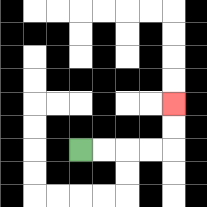{'start': '[3, 6]', 'end': '[7, 4]', 'path_directions': 'R,R,R,R,U,U', 'path_coordinates': '[[3, 6], [4, 6], [5, 6], [6, 6], [7, 6], [7, 5], [7, 4]]'}